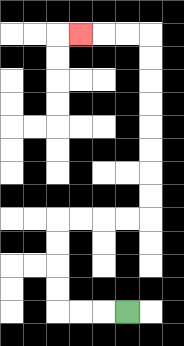{'start': '[5, 13]', 'end': '[3, 1]', 'path_directions': 'L,L,L,U,U,U,U,R,R,R,R,U,U,U,U,U,U,U,U,L,L,L', 'path_coordinates': '[[5, 13], [4, 13], [3, 13], [2, 13], [2, 12], [2, 11], [2, 10], [2, 9], [3, 9], [4, 9], [5, 9], [6, 9], [6, 8], [6, 7], [6, 6], [6, 5], [6, 4], [6, 3], [6, 2], [6, 1], [5, 1], [4, 1], [3, 1]]'}